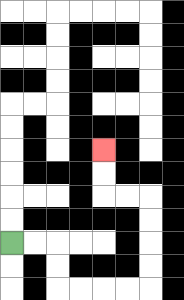{'start': '[0, 10]', 'end': '[4, 6]', 'path_directions': 'R,R,D,D,R,R,R,R,U,U,U,U,L,L,U,U', 'path_coordinates': '[[0, 10], [1, 10], [2, 10], [2, 11], [2, 12], [3, 12], [4, 12], [5, 12], [6, 12], [6, 11], [6, 10], [6, 9], [6, 8], [5, 8], [4, 8], [4, 7], [4, 6]]'}